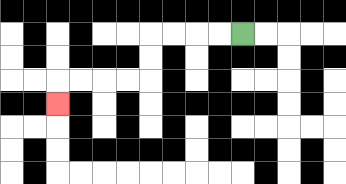{'start': '[10, 1]', 'end': '[2, 4]', 'path_directions': 'L,L,L,L,D,D,L,L,L,L,D', 'path_coordinates': '[[10, 1], [9, 1], [8, 1], [7, 1], [6, 1], [6, 2], [6, 3], [5, 3], [4, 3], [3, 3], [2, 3], [2, 4]]'}